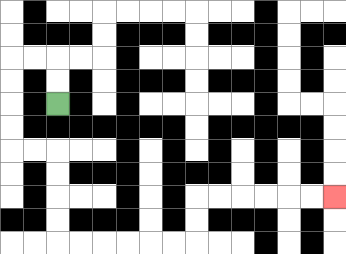{'start': '[2, 4]', 'end': '[14, 8]', 'path_directions': 'U,U,L,L,D,D,D,D,R,R,D,D,D,D,R,R,R,R,R,R,U,U,R,R,R,R,R,R', 'path_coordinates': '[[2, 4], [2, 3], [2, 2], [1, 2], [0, 2], [0, 3], [0, 4], [0, 5], [0, 6], [1, 6], [2, 6], [2, 7], [2, 8], [2, 9], [2, 10], [3, 10], [4, 10], [5, 10], [6, 10], [7, 10], [8, 10], [8, 9], [8, 8], [9, 8], [10, 8], [11, 8], [12, 8], [13, 8], [14, 8]]'}